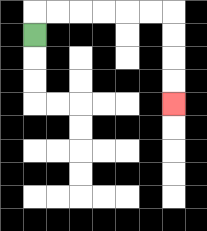{'start': '[1, 1]', 'end': '[7, 4]', 'path_directions': 'U,R,R,R,R,R,R,D,D,D,D', 'path_coordinates': '[[1, 1], [1, 0], [2, 0], [3, 0], [4, 0], [5, 0], [6, 0], [7, 0], [7, 1], [7, 2], [7, 3], [7, 4]]'}